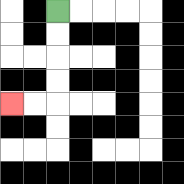{'start': '[2, 0]', 'end': '[0, 4]', 'path_directions': 'D,D,D,D,L,L', 'path_coordinates': '[[2, 0], [2, 1], [2, 2], [2, 3], [2, 4], [1, 4], [0, 4]]'}